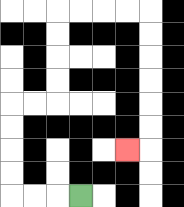{'start': '[3, 8]', 'end': '[5, 6]', 'path_directions': 'L,L,L,U,U,U,U,R,R,U,U,U,U,R,R,R,R,D,D,D,D,D,D,L', 'path_coordinates': '[[3, 8], [2, 8], [1, 8], [0, 8], [0, 7], [0, 6], [0, 5], [0, 4], [1, 4], [2, 4], [2, 3], [2, 2], [2, 1], [2, 0], [3, 0], [4, 0], [5, 0], [6, 0], [6, 1], [6, 2], [6, 3], [6, 4], [6, 5], [6, 6], [5, 6]]'}